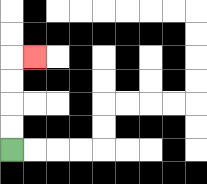{'start': '[0, 6]', 'end': '[1, 2]', 'path_directions': 'U,U,U,U,R', 'path_coordinates': '[[0, 6], [0, 5], [0, 4], [0, 3], [0, 2], [1, 2]]'}